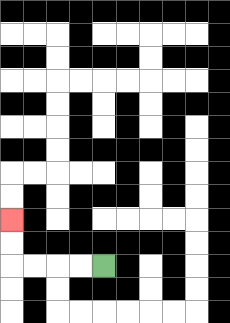{'start': '[4, 11]', 'end': '[0, 9]', 'path_directions': 'L,L,L,L,U,U', 'path_coordinates': '[[4, 11], [3, 11], [2, 11], [1, 11], [0, 11], [0, 10], [0, 9]]'}